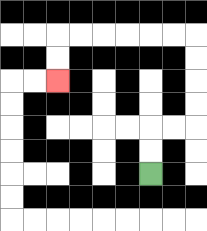{'start': '[6, 7]', 'end': '[2, 3]', 'path_directions': 'U,U,R,R,U,U,U,U,L,L,L,L,L,L,D,D', 'path_coordinates': '[[6, 7], [6, 6], [6, 5], [7, 5], [8, 5], [8, 4], [8, 3], [8, 2], [8, 1], [7, 1], [6, 1], [5, 1], [4, 1], [3, 1], [2, 1], [2, 2], [2, 3]]'}